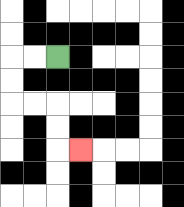{'start': '[2, 2]', 'end': '[3, 6]', 'path_directions': 'L,L,D,D,R,R,D,D,R', 'path_coordinates': '[[2, 2], [1, 2], [0, 2], [0, 3], [0, 4], [1, 4], [2, 4], [2, 5], [2, 6], [3, 6]]'}